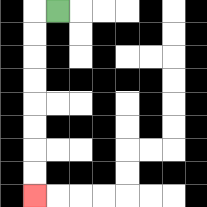{'start': '[2, 0]', 'end': '[1, 8]', 'path_directions': 'L,D,D,D,D,D,D,D,D', 'path_coordinates': '[[2, 0], [1, 0], [1, 1], [1, 2], [1, 3], [1, 4], [1, 5], [1, 6], [1, 7], [1, 8]]'}